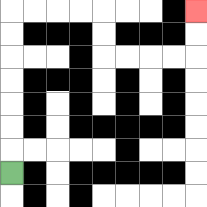{'start': '[0, 7]', 'end': '[8, 0]', 'path_directions': 'U,U,U,U,U,U,U,R,R,R,R,D,D,R,R,R,R,U,U', 'path_coordinates': '[[0, 7], [0, 6], [0, 5], [0, 4], [0, 3], [0, 2], [0, 1], [0, 0], [1, 0], [2, 0], [3, 0], [4, 0], [4, 1], [4, 2], [5, 2], [6, 2], [7, 2], [8, 2], [8, 1], [8, 0]]'}